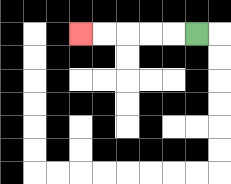{'start': '[8, 1]', 'end': '[3, 1]', 'path_directions': 'L,L,L,L,L', 'path_coordinates': '[[8, 1], [7, 1], [6, 1], [5, 1], [4, 1], [3, 1]]'}